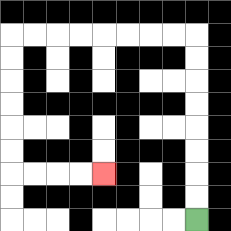{'start': '[8, 9]', 'end': '[4, 7]', 'path_directions': 'U,U,U,U,U,U,U,U,L,L,L,L,L,L,L,L,D,D,D,D,D,D,R,R,R,R', 'path_coordinates': '[[8, 9], [8, 8], [8, 7], [8, 6], [8, 5], [8, 4], [8, 3], [8, 2], [8, 1], [7, 1], [6, 1], [5, 1], [4, 1], [3, 1], [2, 1], [1, 1], [0, 1], [0, 2], [0, 3], [0, 4], [0, 5], [0, 6], [0, 7], [1, 7], [2, 7], [3, 7], [4, 7]]'}